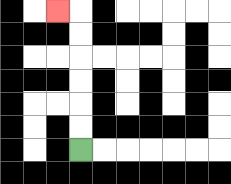{'start': '[3, 6]', 'end': '[2, 0]', 'path_directions': 'U,U,U,U,U,U,L', 'path_coordinates': '[[3, 6], [3, 5], [3, 4], [3, 3], [3, 2], [3, 1], [3, 0], [2, 0]]'}